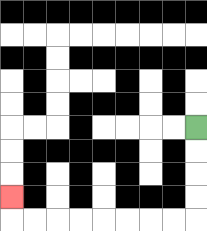{'start': '[8, 5]', 'end': '[0, 8]', 'path_directions': 'D,D,D,D,L,L,L,L,L,L,L,L,U', 'path_coordinates': '[[8, 5], [8, 6], [8, 7], [8, 8], [8, 9], [7, 9], [6, 9], [5, 9], [4, 9], [3, 9], [2, 9], [1, 9], [0, 9], [0, 8]]'}